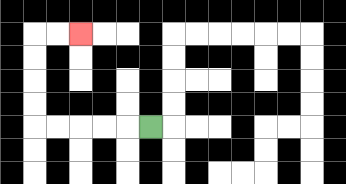{'start': '[6, 5]', 'end': '[3, 1]', 'path_directions': 'L,L,L,L,L,U,U,U,U,R,R', 'path_coordinates': '[[6, 5], [5, 5], [4, 5], [3, 5], [2, 5], [1, 5], [1, 4], [1, 3], [1, 2], [1, 1], [2, 1], [3, 1]]'}